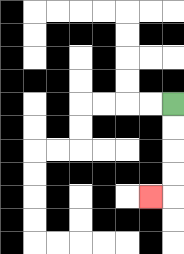{'start': '[7, 4]', 'end': '[6, 8]', 'path_directions': 'D,D,D,D,L', 'path_coordinates': '[[7, 4], [7, 5], [7, 6], [7, 7], [7, 8], [6, 8]]'}